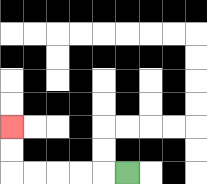{'start': '[5, 7]', 'end': '[0, 5]', 'path_directions': 'L,L,L,L,L,U,U', 'path_coordinates': '[[5, 7], [4, 7], [3, 7], [2, 7], [1, 7], [0, 7], [0, 6], [0, 5]]'}